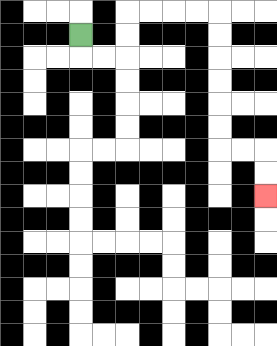{'start': '[3, 1]', 'end': '[11, 8]', 'path_directions': 'D,R,R,U,U,R,R,R,R,D,D,D,D,D,D,R,R,D,D', 'path_coordinates': '[[3, 1], [3, 2], [4, 2], [5, 2], [5, 1], [5, 0], [6, 0], [7, 0], [8, 0], [9, 0], [9, 1], [9, 2], [9, 3], [9, 4], [9, 5], [9, 6], [10, 6], [11, 6], [11, 7], [11, 8]]'}